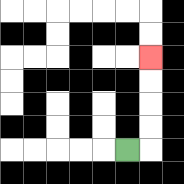{'start': '[5, 6]', 'end': '[6, 2]', 'path_directions': 'R,U,U,U,U', 'path_coordinates': '[[5, 6], [6, 6], [6, 5], [6, 4], [6, 3], [6, 2]]'}